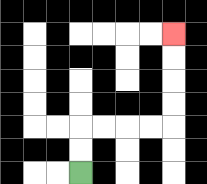{'start': '[3, 7]', 'end': '[7, 1]', 'path_directions': 'U,U,R,R,R,R,U,U,U,U', 'path_coordinates': '[[3, 7], [3, 6], [3, 5], [4, 5], [5, 5], [6, 5], [7, 5], [7, 4], [7, 3], [7, 2], [7, 1]]'}